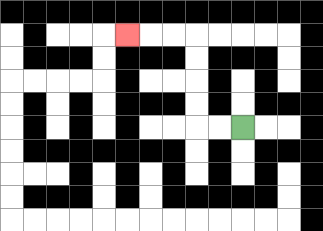{'start': '[10, 5]', 'end': '[5, 1]', 'path_directions': 'L,L,U,U,U,U,L,L,L', 'path_coordinates': '[[10, 5], [9, 5], [8, 5], [8, 4], [8, 3], [8, 2], [8, 1], [7, 1], [6, 1], [5, 1]]'}